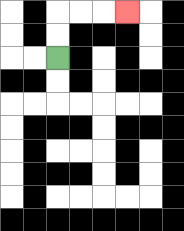{'start': '[2, 2]', 'end': '[5, 0]', 'path_directions': 'U,U,R,R,R', 'path_coordinates': '[[2, 2], [2, 1], [2, 0], [3, 0], [4, 0], [5, 0]]'}